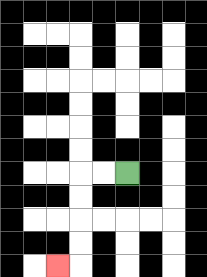{'start': '[5, 7]', 'end': '[2, 11]', 'path_directions': 'L,L,D,D,D,D,L', 'path_coordinates': '[[5, 7], [4, 7], [3, 7], [3, 8], [3, 9], [3, 10], [3, 11], [2, 11]]'}